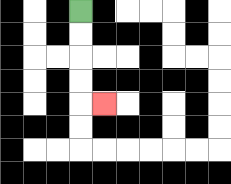{'start': '[3, 0]', 'end': '[4, 4]', 'path_directions': 'D,D,D,D,R', 'path_coordinates': '[[3, 0], [3, 1], [3, 2], [3, 3], [3, 4], [4, 4]]'}